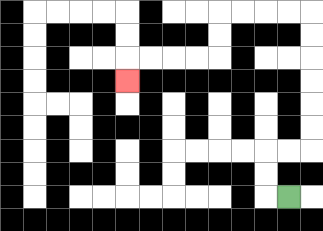{'start': '[12, 8]', 'end': '[5, 3]', 'path_directions': 'L,U,U,R,R,U,U,U,U,U,U,L,L,L,L,D,D,L,L,L,L,D', 'path_coordinates': '[[12, 8], [11, 8], [11, 7], [11, 6], [12, 6], [13, 6], [13, 5], [13, 4], [13, 3], [13, 2], [13, 1], [13, 0], [12, 0], [11, 0], [10, 0], [9, 0], [9, 1], [9, 2], [8, 2], [7, 2], [6, 2], [5, 2], [5, 3]]'}